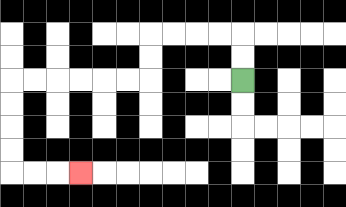{'start': '[10, 3]', 'end': '[3, 7]', 'path_directions': 'U,U,L,L,L,L,D,D,L,L,L,L,L,L,D,D,D,D,R,R,R', 'path_coordinates': '[[10, 3], [10, 2], [10, 1], [9, 1], [8, 1], [7, 1], [6, 1], [6, 2], [6, 3], [5, 3], [4, 3], [3, 3], [2, 3], [1, 3], [0, 3], [0, 4], [0, 5], [0, 6], [0, 7], [1, 7], [2, 7], [3, 7]]'}